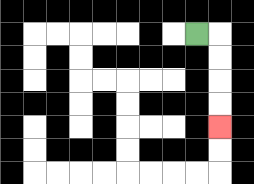{'start': '[8, 1]', 'end': '[9, 5]', 'path_directions': 'R,D,D,D,D', 'path_coordinates': '[[8, 1], [9, 1], [9, 2], [9, 3], [9, 4], [9, 5]]'}